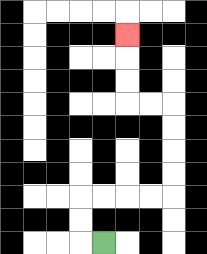{'start': '[4, 10]', 'end': '[5, 1]', 'path_directions': 'L,U,U,R,R,R,R,U,U,U,U,L,L,U,U,U', 'path_coordinates': '[[4, 10], [3, 10], [3, 9], [3, 8], [4, 8], [5, 8], [6, 8], [7, 8], [7, 7], [7, 6], [7, 5], [7, 4], [6, 4], [5, 4], [5, 3], [5, 2], [5, 1]]'}